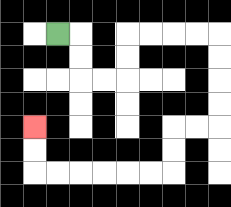{'start': '[2, 1]', 'end': '[1, 5]', 'path_directions': 'R,D,D,R,R,U,U,R,R,R,R,D,D,D,D,L,L,D,D,L,L,L,L,L,L,U,U', 'path_coordinates': '[[2, 1], [3, 1], [3, 2], [3, 3], [4, 3], [5, 3], [5, 2], [5, 1], [6, 1], [7, 1], [8, 1], [9, 1], [9, 2], [9, 3], [9, 4], [9, 5], [8, 5], [7, 5], [7, 6], [7, 7], [6, 7], [5, 7], [4, 7], [3, 7], [2, 7], [1, 7], [1, 6], [1, 5]]'}